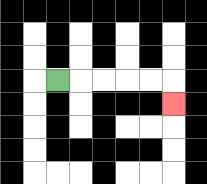{'start': '[2, 3]', 'end': '[7, 4]', 'path_directions': 'R,R,R,R,R,D', 'path_coordinates': '[[2, 3], [3, 3], [4, 3], [5, 3], [6, 3], [7, 3], [7, 4]]'}